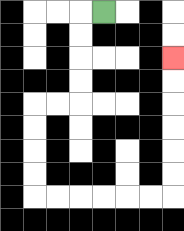{'start': '[4, 0]', 'end': '[7, 2]', 'path_directions': 'L,D,D,D,D,L,L,D,D,D,D,R,R,R,R,R,R,U,U,U,U,U,U', 'path_coordinates': '[[4, 0], [3, 0], [3, 1], [3, 2], [3, 3], [3, 4], [2, 4], [1, 4], [1, 5], [1, 6], [1, 7], [1, 8], [2, 8], [3, 8], [4, 8], [5, 8], [6, 8], [7, 8], [7, 7], [7, 6], [7, 5], [7, 4], [7, 3], [7, 2]]'}